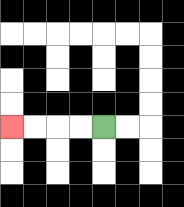{'start': '[4, 5]', 'end': '[0, 5]', 'path_directions': 'L,L,L,L', 'path_coordinates': '[[4, 5], [3, 5], [2, 5], [1, 5], [0, 5]]'}